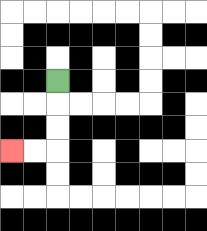{'start': '[2, 3]', 'end': '[0, 6]', 'path_directions': 'D,D,D,L,L', 'path_coordinates': '[[2, 3], [2, 4], [2, 5], [2, 6], [1, 6], [0, 6]]'}